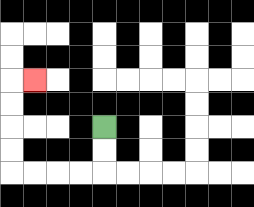{'start': '[4, 5]', 'end': '[1, 3]', 'path_directions': 'D,D,L,L,L,L,U,U,U,U,R', 'path_coordinates': '[[4, 5], [4, 6], [4, 7], [3, 7], [2, 7], [1, 7], [0, 7], [0, 6], [0, 5], [0, 4], [0, 3], [1, 3]]'}